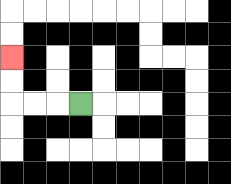{'start': '[3, 4]', 'end': '[0, 2]', 'path_directions': 'L,L,L,U,U', 'path_coordinates': '[[3, 4], [2, 4], [1, 4], [0, 4], [0, 3], [0, 2]]'}